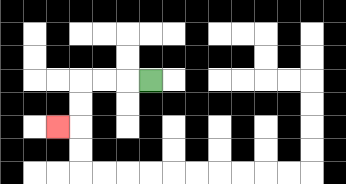{'start': '[6, 3]', 'end': '[2, 5]', 'path_directions': 'L,L,L,D,D,L', 'path_coordinates': '[[6, 3], [5, 3], [4, 3], [3, 3], [3, 4], [3, 5], [2, 5]]'}